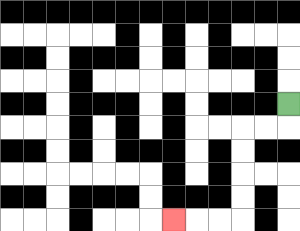{'start': '[12, 4]', 'end': '[7, 9]', 'path_directions': 'D,L,L,D,D,D,D,L,L,L', 'path_coordinates': '[[12, 4], [12, 5], [11, 5], [10, 5], [10, 6], [10, 7], [10, 8], [10, 9], [9, 9], [8, 9], [7, 9]]'}